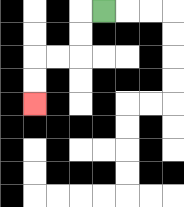{'start': '[4, 0]', 'end': '[1, 4]', 'path_directions': 'L,D,D,L,L,D,D', 'path_coordinates': '[[4, 0], [3, 0], [3, 1], [3, 2], [2, 2], [1, 2], [1, 3], [1, 4]]'}